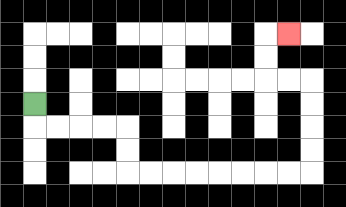{'start': '[1, 4]', 'end': '[12, 1]', 'path_directions': 'D,R,R,R,R,D,D,R,R,R,R,R,R,R,R,U,U,U,U,L,L,U,U,R', 'path_coordinates': '[[1, 4], [1, 5], [2, 5], [3, 5], [4, 5], [5, 5], [5, 6], [5, 7], [6, 7], [7, 7], [8, 7], [9, 7], [10, 7], [11, 7], [12, 7], [13, 7], [13, 6], [13, 5], [13, 4], [13, 3], [12, 3], [11, 3], [11, 2], [11, 1], [12, 1]]'}